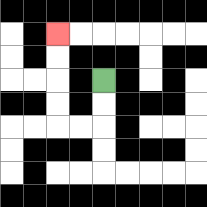{'start': '[4, 3]', 'end': '[2, 1]', 'path_directions': 'D,D,L,L,U,U,U,U', 'path_coordinates': '[[4, 3], [4, 4], [4, 5], [3, 5], [2, 5], [2, 4], [2, 3], [2, 2], [2, 1]]'}